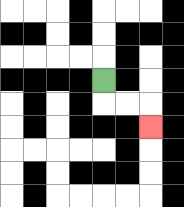{'start': '[4, 3]', 'end': '[6, 5]', 'path_directions': 'D,R,R,D', 'path_coordinates': '[[4, 3], [4, 4], [5, 4], [6, 4], [6, 5]]'}